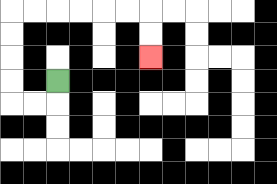{'start': '[2, 3]', 'end': '[6, 2]', 'path_directions': 'D,L,L,U,U,U,U,R,R,R,R,R,R,D,D', 'path_coordinates': '[[2, 3], [2, 4], [1, 4], [0, 4], [0, 3], [0, 2], [0, 1], [0, 0], [1, 0], [2, 0], [3, 0], [4, 0], [5, 0], [6, 0], [6, 1], [6, 2]]'}